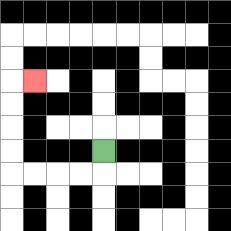{'start': '[4, 6]', 'end': '[1, 3]', 'path_directions': 'D,L,L,L,L,U,U,U,U,R', 'path_coordinates': '[[4, 6], [4, 7], [3, 7], [2, 7], [1, 7], [0, 7], [0, 6], [0, 5], [0, 4], [0, 3], [1, 3]]'}